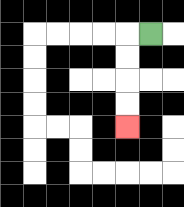{'start': '[6, 1]', 'end': '[5, 5]', 'path_directions': 'L,D,D,D,D', 'path_coordinates': '[[6, 1], [5, 1], [5, 2], [5, 3], [5, 4], [5, 5]]'}